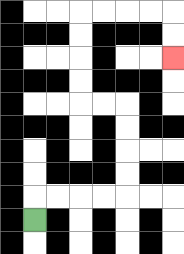{'start': '[1, 9]', 'end': '[7, 2]', 'path_directions': 'U,R,R,R,R,U,U,U,U,L,L,U,U,U,U,R,R,R,R,D,D', 'path_coordinates': '[[1, 9], [1, 8], [2, 8], [3, 8], [4, 8], [5, 8], [5, 7], [5, 6], [5, 5], [5, 4], [4, 4], [3, 4], [3, 3], [3, 2], [3, 1], [3, 0], [4, 0], [5, 0], [6, 0], [7, 0], [7, 1], [7, 2]]'}